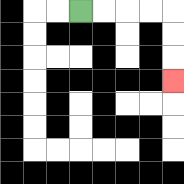{'start': '[3, 0]', 'end': '[7, 3]', 'path_directions': 'R,R,R,R,D,D,D', 'path_coordinates': '[[3, 0], [4, 0], [5, 0], [6, 0], [7, 0], [7, 1], [7, 2], [7, 3]]'}